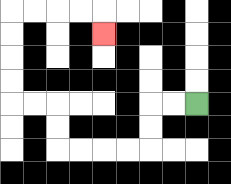{'start': '[8, 4]', 'end': '[4, 1]', 'path_directions': 'L,L,D,D,L,L,L,L,U,U,L,L,U,U,U,U,R,R,R,R,D', 'path_coordinates': '[[8, 4], [7, 4], [6, 4], [6, 5], [6, 6], [5, 6], [4, 6], [3, 6], [2, 6], [2, 5], [2, 4], [1, 4], [0, 4], [0, 3], [0, 2], [0, 1], [0, 0], [1, 0], [2, 0], [3, 0], [4, 0], [4, 1]]'}